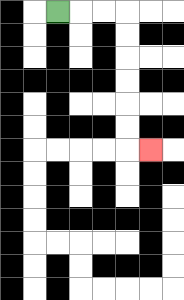{'start': '[2, 0]', 'end': '[6, 6]', 'path_directions': 'R,R,R,D,D,D,D,D,D,R', 'path_coordinates': '[[2, 0], [3, 0], [4, 0], [5, 0], [5, 1], [5, 2], [5, 3], [5, 4], [5, 5], [5, 6], [6, 6]]'}